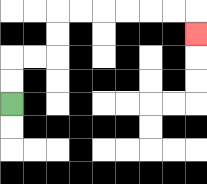{'start': '[0, 4]', 'end': '[8, 1]', 'path_directions': 'U,U,R,R,U,U,R,R,R,R,R,R,D', 'path_coordinates': '[[0, 4], [0, 3], [0, 2], [1, 2], [2, 2], [2, 1], [2, 0], [3, 0], [4, 0], [5, 0], [6, 0], [7, 0], [8, 0], [8, 1]]'}